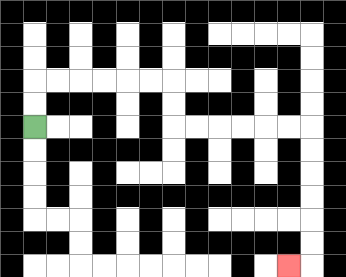{'start': '[1, 5]', 'end': '[12, 11]', 'path_directions': 'U,U,R,R,R,R,R,R,D,D,R,R,R,R,R,R,D,D,D,D,D,D,L', 'path_coordinates': '[[1, 5], [1, 4], [1, 3], [2, 3], [3, 3], [4, 3], [5, 3], [6, 3], [7, 3], [7, 4], [7, 5], [8, 5], [9, 5], [10, 5], [11, 5], [12, 5], [13, 5], [13, 6], [13, 7], [13, 8], [13, 9], [13, 10], [13, 11], [12, 11]]'}